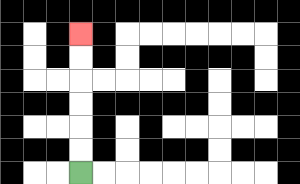{'start': '[3, 7]', 'end': '[3, 1]', 'path_directions': 'U,U,U,U,U,U', 'path_coordinates': '[[3, 7], [3, 6], [3, 5], [3, 4], [3, 3], [3, 2], [3, 1]]'}